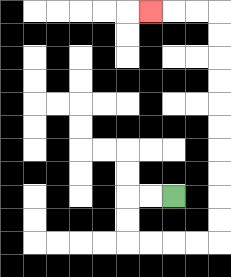{'start': '[7, 8]', 'end': '[6, 0]', 'path_directions': 'L,L,D,D,R,R,R,R,U,U,U,U,U,U,U,U,U,U,L,L,L', 'path_coordinates': '[[7, 8], [6, 8], [5, 8], [5, 9], [5, 10], [6, 10], [7, 10], [8, 10], [9, 10], [9, 9], [9, 8], [9, 7], [9, 6], [9, 5], [9, 4], [9, 3], [9, 2], [9, 1], [9, 0], [8, 0], [7, 0], [6, 0]]'}